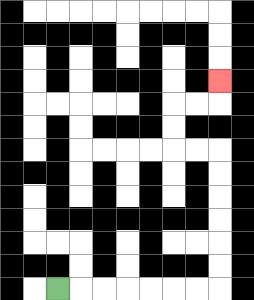{'start': '[2, 12]', 'end': '[9, 3]', 'path_directions': 'R,R,R,R,R,R,R,U,U,U,U,U,U,L,L,U,U,R,R,U', 'path_coordinates': '[[2, 12], [3, 12], [4, 12], [5, 12], [6, 12], [7, 12], [8, 12], [9, 12], [9, 11], [9, 10], [9, 9], [9, 8], [9, 7], [9, 6], [8, 6], [7, 6], [7, 5], [7, 4], [8, 4], [9, 4], [9, 3]]'}